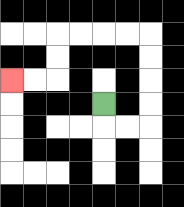{'start': '[4, 4]', 'end': '[0, 3]', 'path_directions': 'D,R,R,U,U,U,U,L,L,L,L,D,D,L,L', 'path_coordinates': '[[4, 4], [4, 5], [5, 5], [6, 5], [6, 4], [6, 3], [6, 2], [6, 1], [5, 1], [4, 1], [3, 1], [2, 1], [2, 2], [2, 3], [1, 3], [0, 3]]'}